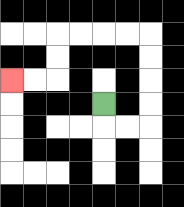{'start': '[4, 4]', 'end': '[0, 3]', 'path_directions': 'D,R,R,U,U,U,U,L,L,L,L,D,D,L,L', 'path_coordinates': '[[4, 4], [4, 5], [5, 5], [6, 5], [6, 4], [6, 3], [6, 2], [6, 1], [5, 1], [4, 1], [3, 1], [2, 1], [2, 2], [2, 3], [1, 3], [0, 3]]'}